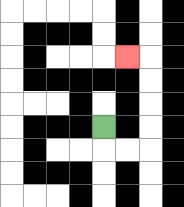{'start': '[4, 5]', 'end': '[5, 2]', 'path_directions': 'D,R,R,U,U,U,U,L', 'path_coordinates': '[[4, 5], [4, 6], [5, 6], [6, 6], [6, 5], [6, 4], [6, 3], [6, 2], [5, 2]]'}